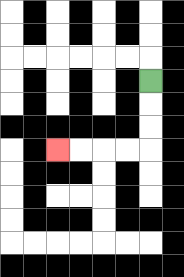{'start': '[6, 3]', 'end': '[2, 6]', 'path_directions': 'D,D,D,L,L,L,L', 'path_coordinates': '[[6, 3], [6, 4], [6, 5], [6, 6], [5, 6], [4, 6], [3, 6], [2, 6]]'}